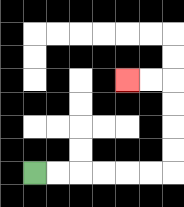{'start': '[1, 7]', 'end': '[5, 3]', 'path_directions': 'R,R,R,R,R,R,U,U,U,U,L,L', 'path_coordinates': '[[1, 7], [2, 7], [3, 7], [4, 7], [5, 7], [6, 7], [7, 7], [7, 6], [7, 5], [7, 4], [7, 3], [6, 3], [5, 3]]'}